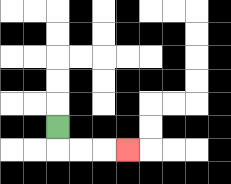{'start': '[2, 5]', 'end': '[5, 6]', 'path_directions': 'D,R,R,R', 'path_coordinates': '[[2, 5], [2, 6], [3, 6], [4, 6], [5, 6]]'}